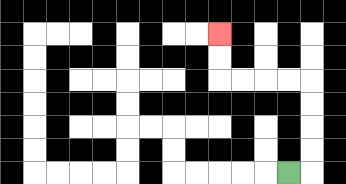{'start': '[12, 7]', 'end': '[9, 1]', 'path_directions': 'R,U,U,U,U,L,L,L,L,U,U', 'path_coordinates': '[[12, 7], [13, 7], [13, 6], [13, 5], [13, 4], [13, 3], [12, 3], [11, 3], [10, 3], [9, 3], [9, 2], [9, 1]]'}